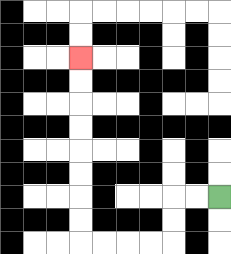{'start': '[9, 8]', 'end': '[3, 2]', 'path_directions': 'L,L,D,D,L,L,L,L,U,U,U,U,U,U,U,U', 'path_coordinates': '[[9, 8], [8, 8], [7, 8], [7, 9], [7, 10], [6, 10], [5, 10], [4, 10], [3, 10], [3, 9], [3, 8], [3, 7], [3, 6], [3, 5], [3, 4], [3, 3], [3, 2]]'}